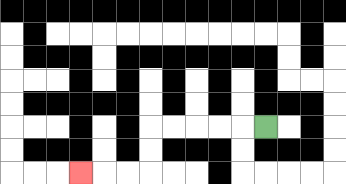{'start': '[11, 5]', 'end': '[3, 7]', 'path_directions': 'L,L,L,L,L,D,D,L,L,L', 'path_coordinates': '[[11, 5], [10, 5], [9, 5], [8, 5], [7, 5], [6, 5], [6, 6], [6, 7], [5, 7], [4, 7], [3, 7]]'}